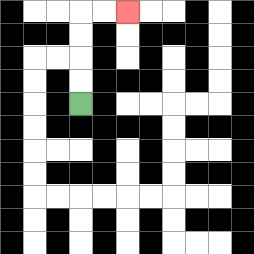{'start': '[3, 4]', 'end': '[5, 0]', 'path_directions': 'U,U,U,U,R,R', 'path_coordinates': '[[3, 4], [3, 3], [3, 2], [3, 1], [3, 0], [4, 0], [5, 0]]'}